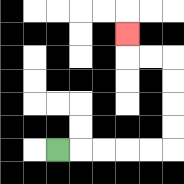{'start': '[2, 6]', 'end': '[5, 1]', 'path_directions': 'R,R,R,R,R,U,U,U,U,L,L,U', 'path_coordinates': '[[2, 6], [3, 6], [4, 6], [5, 6], [6, 6], [7, 6], [7, 5], [7, 4], [7, 3], [7, 2], [6, 2], [5, 2], [5, 1]]'}